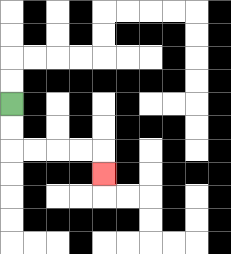{'start': '[0, 4]', 'end': '[4, 7]', 'path_directions': 'D,D,R,R,R,R,D', 'path_coordinates': '[[0, 4], [0, 5], [0, 6], [1, 6], [2, 6], [3, 6], [4, 6], [4, 7]]'}